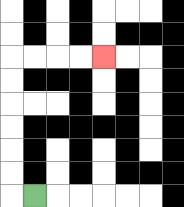{'start': '[1, 8]', 'end': '[4, 2]', 'path_directions': 'L,U,U,U,U,U,U,R,R,R,R', 'path_coordinates': '[[1, 8], [0, 8], [0, 7], [0, 6], [0, 5], [0, 4], [0, 3], [0, 2], [1, 2], [2, 2], [3, 2], [4, 2]]'}